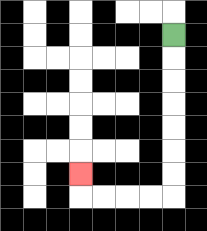{'start': '[7, 1]', 'end': '[3, 7]', 'path_directions': 'D,D,D,D,D,D,D,L,L,L,L,U', 'path_coordinates': '[[7, 1], [7, 2], [7, 3], [7, 4], [7, 5], [7, 6], [7, 7], [7, 8], [6, 8], [5, 8], [4, 8], [3, 8], [3, 7]]'}